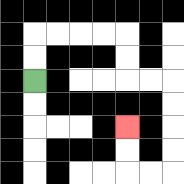{'start': '[1, 3]', 'end': '[5, 5]', 'path_directions': 'U,U,R,R,R,R,D,D,R,R,D,D,D,D,L,L,U,U', 'path_coordinates': '[[1, 3], [1, 2], [1, 1], [2, 1], [3, 1], [4, 1], [5, 1], [5, 2], [5, 3], [6, 3], [7, 3], [7, 4], [7, 5], [7, 6], [7, 7], [6, 7], [5, 7], [5, 6], [5, 5]]'}